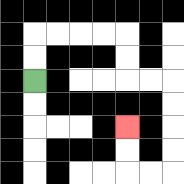{'start': '[1, 3]', 'end': '[5, 5]', 'path_directions': 'U,U,R,R,R,R,D,D,R,R,D,D,D,D,L,L,U,U', 'path_coordinates': '[[1, 3], [1, 2], [1, 1], [2, 1], [3, 1], [4, 1], [5, 1], [5, 2], [5, 3], [6, 3], [7, 3], [7, 4], [7, 5], [7, 6], [7, 7], [6, 7], [5, 7], [5, 6], [5, 5]]'}